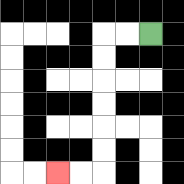{'start': '[6, 1]', 'end': '[2, 7]', 'path_directions': 'L,L,D,D,D,D,D,D,L,L', 'path_coordinates': '[[6, 1], [5, 1], [4, 1], [4, 2], [4, 3], [4, 4], [4, 5], [4, 6], [4, 7], [3, 7], [2, 7]]'}